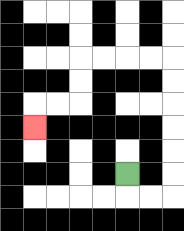{'start': '[5, 7]', 'end': '[1, 5]', 'path_directions': 'D,R,R,U,U,U,U,U,U,L,L,L,L,D,D,L,L,D', 'path_coordinates': '[[5, 7], [5, 8], [6, 8], [7, 8], [7, 7], [7, 6], [7, 5], [7, 4], [7, 3], [7, 2], [6, 2], [5, 2], [4, 2], [3, 2], [3, 3], [3, 4], [2, 4], [1, 4], [1, 5]]'}